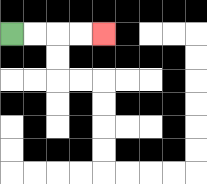{'start': '[0, 1]', 'end': '[4, 1]', 'path_directions': 'R,R,R,R', 'path_coordinates': '[[0, 1], [1, 1], [2, 1], [3, 1], [4, 1]]'}